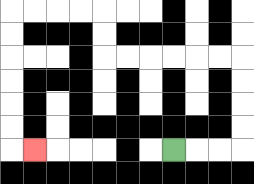{'start': '[7, 6]', 'end': '[1, 6]', 'path_directions': 'R,R,R,U,U,U,U,L,L,L,L,L,L,U,U,L,L,L,L,D,D,D,D,D,D,R', 'path_coordinates': '[[7, 6], [8, 6], [9, 6], [10, 6], [10, 5], [10, 4], [10, 3], [10, 2], [9, 2], [8, 2], [7, 2], [6, 2], [5, 2], [4, 2], [4, 1], [4, 0], [3, 0], [2, 0], [1, 0], [0, 0], [0, 1], [0, 2], [0, 3], [0, 4], [0, 5], [0, 6], [1, 6]]'}